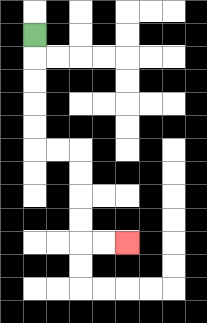{'start': '[1, 1]', 'end': '[5, 10]', 'path_directions': 'D,D,D,D,D,R,R,D,D,D,D,R,R', 'path_coordinates': '[[1, 1], [1, 2], [1, 3], [1, 4], [1, 5], [1, 6], [2, 6], [3, 6], [3, 7], [3, 8], [3, 9], [3, 10], [4, 10], [5, 10]]'}